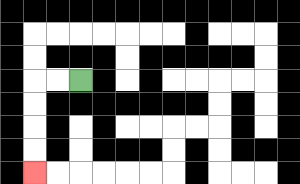{'start': '[3, 3]', 'end': '[1, 7]', 'path_directions': 'L,L,D,D,D,D', 'path_coordinates': '[[3, 3], [2, 3], [1, 3], [1, 4], [1, 5], [1, 6], [1, 7]]'}